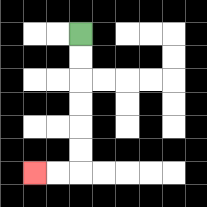{'start': '[3, 1]', 'end': '[1, 7]', 'path_directions': 'D,D,D,D,D,D,L,L', 'path_coordinates': '[[3, 1], [3, 2], [3, 3], [3, 4], [3, 5], [3, 6], [3, 7], [2, 7], [1, 7]]'}